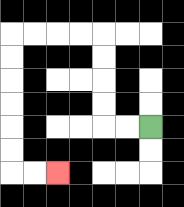{'start': '[6, 5]', 'end': '[2, 7]', 'path_directions': 'L,L,U,U,U,U,L,L,L,L,D,D,D,D,D,D,R,R', 'path_coordinates': '[[6, 5], [5, 5], [4, 5], [4, 4], [4, 3], [4, 2], [4, 1], [3, 1], [2, 1], [1, 1], [0, 1], [0, 2], [0, 3], [0, 4], [0, 5], [0, 6], [0, 7], [1, 7], [2, 7]]'}